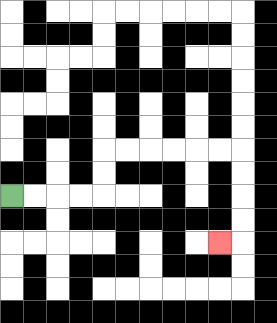{'start': '[0, 8]', 'end': '[9, 10]', 'path_directions': 'R,R,R,R,U,U,R,R,R,R,R,R,D,D,D,D,L', 'path_coordinates': '[[0, 8], [1, 8], [2, 8], [3, 8], [4, 8], [4, 7], [4, 6], [5, 6], [6, 6], [7, 6], [8, 6], [9, 6], [10, 6], [10, 7], [10, 8], [10, 9], [10, 10], [9, 10]]'}